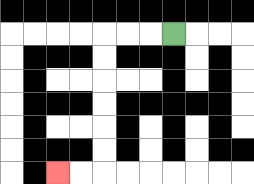{'start': '[7, 1]', 'end': '[2, 7]', 'path_directions': 'L,L,L,D,D,D,D,D,D,L,L', 'path_coordinates': '[[7, 1], [6, 1], [5, 1], [4, 1], [4, 2], [4, 3], [4, 4], [4, 5], [4, 6], [4, 7], [3, 7], [2, 7]]'}